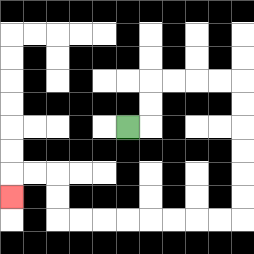{'start': '[5, 5]', 'end': '[0, 8]', 'path_directions': 'R,U,U,R,R,R,R,D,D,D,D,D,D,L,L,L,L,L,L,L,L,U,U,L,L,D', 'path_coordinates': '[[5, 5], [6, 5], [6, 4], [6, 3], [7, 3], [8, 3], [9, 3], [10, 3], [10, 4], [10, 5], [10, 6], [10, 7], [10, 8], [10, 9], [9, 9], [8, 9], [7, 9], [6, 9], [5, 9], [4, 9], [3, 9], [2, 9], [2, 8], [2, 7], [1, 7], [0, 7], [0, 8]]'}